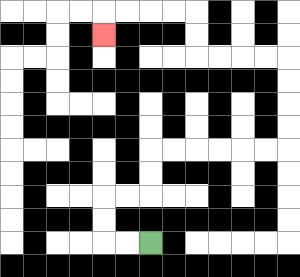{'start': '[6, 10]', 'end': '[4, 1]', 'path_directions': 'L,L,U,U,R,R,U,U,R,R,R,R,R,R,U,U,U,U,L,L,L,L,U,U,L,L,L,L,D', 'path_coordinates': '[[6, 10], [5, 10], [4, 10], [4, 9], [4, 8], [5, 8], [6, 8], [6, 7], [6, 6], [7, 6], [8, 6], [9, 6], [10, 6], [11, 6], [12, 6], [12, 5], [12, 4], [12, 3], [12, 2], [11, 2], [10, 2], [9, 2], [8, 2], [8, 1], [8, 0], [7, 0], [6, 0], [5, 0], [4, 0], [4, 1]]'}